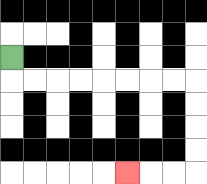{'start': '[0, 2]', 'end': '[5, 7]', 'path_directions': 'D,R,R,R,R,R,R,R,R,D,D,D,D,L,L,L', 'path_coordinates': '[[0, 2], [0, 3], [1, 3], [2, 3], [3, 3], [4, 3], [5, 3], [6, 3], [7, 3], [8, 3], [8, 4], [8, 5], [8, 6], [8, 7], [7, 7], [6, 7], [5, 7]]'}